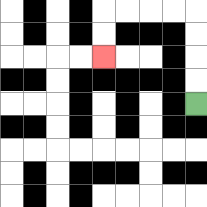{'start': '[8, 4]', 'end': '[4, 2]', 'path_directions': 'U,U,U,U,L,L,L,L,D,D', 'path_coordinates': '[[8, 4], [8, 3], [8, 2], [8, 1], [8, 0], [7, 0], [6, 0], [5, 0], [4, 0], [4, 1], [4, 2]]'}